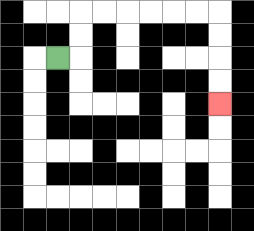{'start': '[2, 2]', 'end': '[9, 4]', 'path_directions': 'R,U,U,R,R,R,R,R,R,D,D,D,D', 'path_coordinates': '[[2, 2], [3, 2], [3, 1], [3, 0], [4, 0], [5, 0], [6, 0], [7, 0], [8, 0], [9, 0], [9, 1], [9, 2], [9, 3], [9, 4]]'}